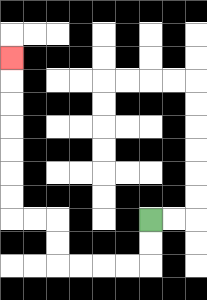{'start': '[6, 9]', 'end': '[0, 2]', 'path_directions': 'D,D,L,L,L,L,U,U,L,L,U,U,U,U,U,U,U', 'path_coordinates': '[[6, 9], [6, 10], [6, 11], [5, 11], [4, 11], [3, 11], [2, 11], [2, 10], [2, 9], [1, 9], [0, 9], [0, 8], [0, 7], [0, 6], [0, 5], [0, 4], [0, 3], [0, 2]]'}